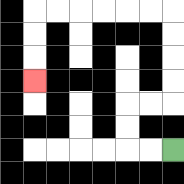{'start': '[7, 6]', 'end': '[1, 3]', 'path_directions': 'L,L,U,U,R,R,U,U,U,U,L,L,L,L,L,L,D,D,D', 'path_coordinates': '[[7, 6], [6, 6], [5, 6], [5, 5], [5, 4], [6, 4], [7, 4], [7, 3], [7, 2], [7, 1], [7, 0], [6, 0], [5, 0], [4, 0], [3, 0], [2, 0], [1, 0], [1, 1], [1, 2], [1, 3]]'}